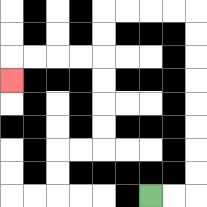{'start': '[6, 8]', 'end': '[0, 3]', 'path_directions': 'R,R,U,U,U,U,U,U,U,U,L,L,L,L,D,D,L,L,L,L,D', 'path_coordinates': '[[6, 8], [7, 8], [8, 8], [8, 7], [8, 6], [8, 5], [8, 4], [8, 3], [8, 2], [8, 1], [8, 0], [7, 0], [6, 0], [5, 0], [4, 0], [4, 1], [4, 2], [3, 2], [2, 2], [1, 2], [0, 2], [0, 3]]'}